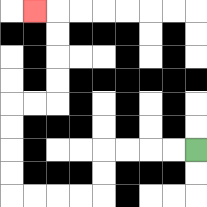{'start': '[8, 6]', 'end': '[1, 0]', 'path_directions': 'L,L,L,L,D,D,L,L,L,L,U,U,U,U,R,R,U,U,U,U,L', 'path_coordinates': '[[8, 6], [7, 6], [6, 6], [5, 6], [4, 6], [4, 7], [4, 8], [3, 8], [2, 8], [1, 8], [0, 8], [0, 7], [0, 6], [0, 5], [0, 4], [1, 4], [2, 4], [2, 3], [2, 2], [2, 1], [2, 0], [1, 0]]'}